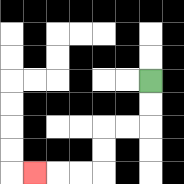{'start': '[6, 3]', 'end': '[1, 7]', 'path_directions': 'D,D,L,L,D,D,L,L,L', 'path_coordinates': '[[6, 3], [6, 4], [6, 5], [5, 5], [4, 5], [4, 6], [4, 7], [3, 7], [2, 7], [1, 7]]'}